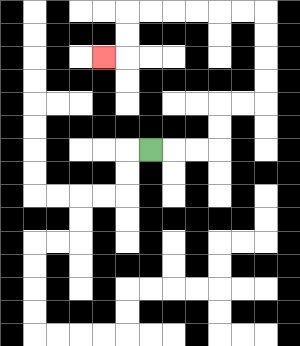{'start': '[6, 6]', 'end': '[4, 2]', 'path_directions': 'R,R,R,U,U,R,R,U,U,U,U,L,L,L,L,L,L,D,D,L', 'path_coordinates': '[[6, 6], [7, 6], [8, 6], [9, 6], [9, 5], [9, 4], [10, 4], [11, 4], [11, 3], [11, 2], [11, 1], [11, 0], [10, 0], [9, 0], [8, 0], [7, 0], [6, 0], [5, 0], [5, 1], [5, 2], [4, 2]]'}